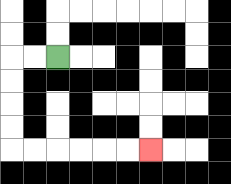{'start': '[2, 2]', 'end': '[6, 6]', 'path_directions': 'L,L,D,D,D,D,R,R,R,R,R,R', 'path_coordinates': '[[2, 2], [1, 2], [0, 2], [0, 3], [0, 4], [0, 5], [0, 6], [1, 6], [2, 6], [3, 6], [4, 6], [5, 6], [6, 6]]'}